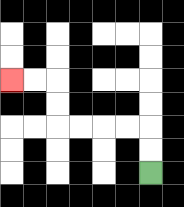{'start': '[6, 7]', 'end': '[0, 3]', 'path_directions': 'U,U,L,L,L,L,U,U,L,L', 'path_coordinates': '[[6, 7], [6, 6], [6, 5], [5, 5], [4, 5], [3, 5], [2, 5], [2, 4], [2, 3], [1, 3], [0, 3]]'}